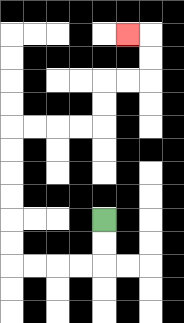{'start': '[4, 9]', 'end': '[5, 1]', 'path_directions': 'D,D,L,L,L,L,U,U,U,U,U,U,R,R,R,R,U,U,R,R,U,U,L', 'path_coordinates': '[[4, 9], [4, 10], [4, 11], [3, 11], [2, 11], [1, 11], [0, 11], [0, 10], [0, 9], [0, 8], [0, 7], [0, 6], [0, 5], [1, 5], [2, 5], [3, 5], [4, 5], [4, 4], [4, 3], [5, 3], [6, 3], [6, 2], [6, 1], [5, 1]]'}